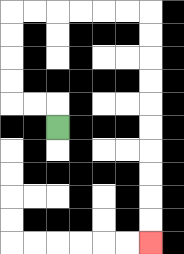{'start': '[2, 5]', 'end': '[6, 10]', 'path_directions': 'U,L,L,U,U,U,U,R,R,R,R,R,R,D,D,D,D,D,D,D,D,D,D', 'path_coordinates': '[[2, 5], [2, 4], [1, 4], [0, 4], [0, 3], [0, 2], [0, 1], [0, 0], [1, 0], [2, 0], [3, 0], [4, 0], [5, 0], [6, 0], [6, 1], [6, 2], [6, 3], [6, 4], [6, 5], [6, 6], [6, 7], [6, 8], [6, 9], [6, 10]]'}